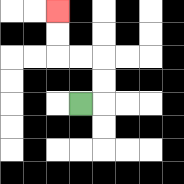{'start': '[3, 4]', 'end': '[2, 0]', 'path_directions': 'R,U,U,L,L,U,U', 'path_coordinates': '[[3, 4], [4, 4], [4, 3], [4, 2], [3, 2], [2, 2], [2, 1], [2, 0]]'}